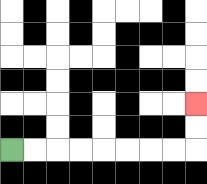{'start': '[0, 6]', 'end': '[8, 4]', 'path_directions': 'R,R,R,R,R,R,R,R,U,U', 'path_coordinates': '[[0, 6], [1, 6], [2, 6], [3, 6], [4, 6], [5, 6], [6, 6], [7, 6], [8, 6], [8, 5], [8, 4]]'}